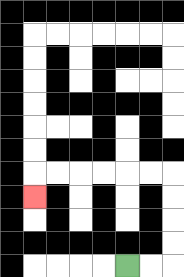{'start': '[5, 11]', 'end': '[1, 8]', 'path_directions': 'R,R,U,U,U,U,L,L,L,L,L,L,D', 'path_coordinates': '[[5, 11], [6, 11], [7, 11], [7, 10], [7, 9], [7, 8], [7, 7], [6, 7], [5, 7], [4, 7], [3, 7], [2, 7], [1, 7], [1, 8]]'}